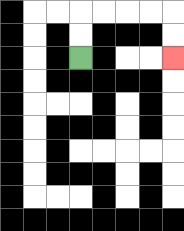{'start': '[3, 2]', 'end': '[7, 2]', 'path_directions': 'U,U,R,R,R,R,D,D', 'path_coordinates': '[[3, 2], [3, 1], [3, 0], [4, 0], [5, 0], [6, 0], [7, 0], [7, 1], [7, 2]]'}